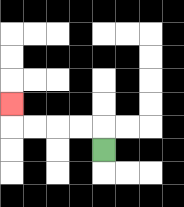{'start': '[4, 6]', 'end': '[0, 4]', 'path_directions': 'U,L,L,L,L,U', 'path_coordinates': '[[4, 6], [4, 5], [3, 5], [2, 5], [1, 5], [0, 5], [0, 4]]'}